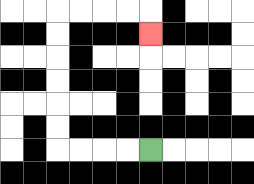{'start': '[6, 6]', 'end': '[6, 1]', 'path_directions': 'L,L,L,L,U,U,U,U,U,U,R,R,R,R,D', 'path_coordinates': '[[6, 6], [5, 6], [4, 6], [3, 6], [2, 6], [2, 5], [2, 4], [2, 3], [2, 2], [2, 1], [2, 0], [3, 0], [4, 0], [5, 0], [6, 0], [6, 1]]'}